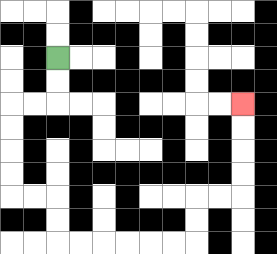{'start': '[2, 2]', 'end': '[10, 4]', 'path_directions': 'D,D,L,L,D,D,D,D,R,R,D,D,R,R,R,R,R,R,U,U,R,R,U,U,U,U', 'path_coordinates': '[[2, 2], [2, 3], [2, 4], [1, 4], [0, 4], [0, 5], [0, 6], [0, 7], [0, 8], [1, 8], [2, 8], [2, 9], [2, 10], [3, 10], [4, 10], [5, 10], [6, 10], [7, 10], [8, 10], [8, 9], [8, 8], [9, 8], [10, 8], [10, 7], [10, 6], [10, 5], [10, 4]]'}